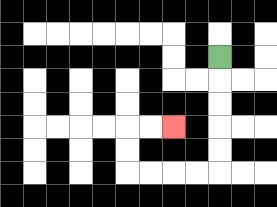{'start': '[9, 2]', 'end': '[7, 5]', 'path_directions': 'D,D,D,D,D,L,L,L,L,U,U,R,R', 'path_coordinates': '[[9, 2], [9, 3], [9, 4], [9, 5], [9, 6], [9, 7], [8, 7], [7, 7], [6, 7], [5, 7], [5, 6], [5, 5], [6, 5], [7, 5]]'}